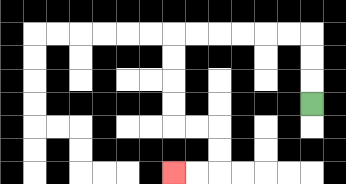{'start': '[13, 4]', 'end': '[7, 7]', 'path_directions': 'U,U,U,L,L,L,L,L,L,D,D,D,D,R,R,D,D,L,L', 'path_coordinates': '[[13, 4], [13, 3], [13, 2], [13, 1], [12, 1], [11, 1], [10, 1], [9, 1], [8, 1], [7, 1], [7, 2], [7, 3], [7, 4], [7, 5], [8, 5], [9, 5], [9, 6], [9, 7], [8, 7], [7, 7]]'}